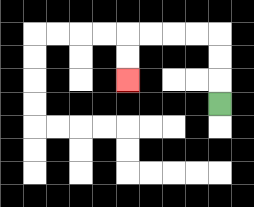{'start': '[9, 4]', 'end': '[5, 3]', 'path_directions': 'U,U,U,L,L,L,L,D,D', 'path_coordinates': '[[9, 4], [9, 3], [9, 2], [9, 1], [8, 1], [7, 1], [6, 1], [5, 1], [5, 2], [5, 3]]'}